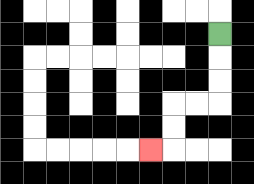{'start': '[9, 1]', 'end': '[6, 6]', 'path_directions': 'D,D,D,L,L,D,D,L', 'path_coordinates': '[[9, 1], [9, 2], [9, 3], [9, 4], [8, 4], [7, 4], [7, 5], [7, 6], [6, 6]]'}